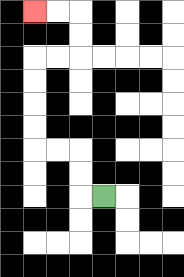{'start': '[4, 8]', 'end': '[1, 0]', 'path_directions': 'L,U,U,L,L,U,U,U,U,R,R,U,U,L,L', 'path_coordinates': '[[4, 8], [3, 8], [3, 7], [3, 6], [2, 6], [1, 6], [1, 5], [1, 4], [1, 3], [1, 2], [2, 2], [3, 2], [3, 1], [3, 0], [2, 0], [1, 0]]'}